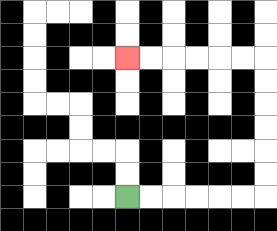{'start': '[5, 8]', 'end': '[5, 2]', 'path_directions': 'R,R,R,R,R,R,U,U,U,U,U,U,L,L,L,L,L,L', 'path_coordinates': '[[5, 8], [6, 8], [7, 8], [8, 8], [9, 8], [10, 8], [11, 8], [11, 7], [11, 6], [11, 5], [11, 4], [11, 3], [11, 2], [10, 2], [9, 2], [8, 2], [7, 2], [6, 2], [5, 2]]'}